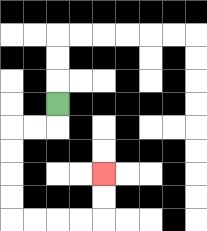{'start': '[2, 4]', 'end': '[4, 7]', 'path_directions': 'D,L,L,D,D,D,D,R,R,R,R,U,U', 'path_coordinates': '[[2, 4], [2, 5], [1, 5], [0, 5], [0, 6], [0, 7], [0, 8], [0, 9], [1, 9], [2, 9], [3, 9], [4, 9], [4, 8], [4, 7]]'}